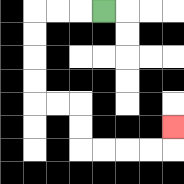{'start': '[4, 0]', 'end': '[7, 5]', 'path_directions': 'L,L,L,D,D,D,D,R,R,D,D,R,R,R,R,U', 'path_coordinates': '[[4, 0], [3, 0], [2, 0], [1, 0], [1, 1], [1, 2], [1, 3], [1, 4], [2, 4], [3, 4], [3, 5], [3, 6], [4, 6], [5, 6], [6, 6], [7, 6], [7, 5]]'}